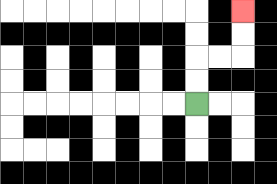{'start': '[8, 4]', 'end': '[10, 0]', 'path_directions': 'U,U,R,R,U,U', 'path_coordinates': '[[8, 4], [8, 3], [8, 2], [9, 2], [10, 2], [10, 1], [10, 0]]'}